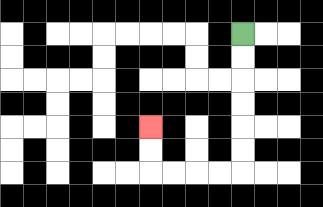{'start': '[10, 1]', 'end': '[6, 5]', 'path_directions': 'D,D,D,D,D,D,L,L,L,L,U,U', 'path_coordinates': '[[10, 1], [10, 2], [10, 3], [10, 4], [10, 5], [10, 6], [10, 7], [9, 7], [8, 7], [7, 7], [6, 7], [6, 6], [6, 5]]'}